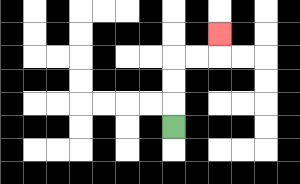{'start': '[7, 5]', 'end': '[9, 1]', 'path_directions': 'U,U,U,R,R,U', 'path_coordinates': '[[7, 5], [7, 4], [7, 3], [7, 2], [8, 2], [9, 2], [9, 1]]'}